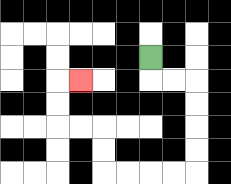{'start': '[6, 2]', 'end': '[3, 3]', 'path_directions': 'D,R,R,D,D,D,D,L,L,L,L,U,U,L,L,U,U,R', 'path_coordinates': '[[6, 2], [6, 3], [7, 3], [8, 3], [8, 4], [8, 5], [8, 6], [8, 7], [7, 7], [6, 7], [5, 7], [4, 7], [4, 6], [4, 5], [3, 5], [2, 5], [2, 4], [2, 3], [3, 3]]'}